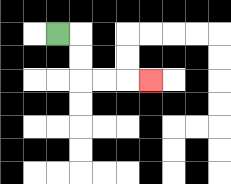{'start': '[2, 1]', 'end': '[6, 3]', 'path_directions': 'R,D,D,R,R,R', 'path_coordinates': '[[2, 1], [3, 1], [3, 2], [3, 3], [4, 3], [5, 3], [6, 3]]'}